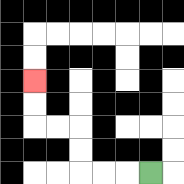{'start': '[6, 7]', 'end': '[1, 3]', 'path_directions': 'L,L,L,U,U,L,L,U,U', 'path_coordinates': '[[6, 7], [5, 7], [4, 7], [3, 7], [3, 6], [3, 5], [2, 5], [1, 5], [1, 4], [1, 3]]'}